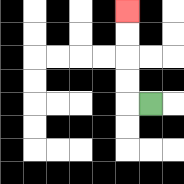{'start': '[6, 4]', 'end': '[5, 0]', 'path_directions': 'L,U,U,U,U', 'path_coordinates': '[[6, 4], [5, 4], [5, 3], [5, 2], [5, 1], [5, 0]]'}